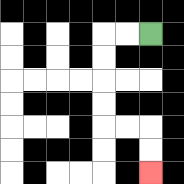{'start': '[6, 1]', 'end': '[6, 7]', 'path_directions': 'L,L,D,D,D,D,R,R,D,D', 'path_coordinates': '[[6, 1], [5, 1], [4, 1], [4, 2], [4, 3], [4, 4], [4, 5], [5, 5], [6, 5], [6, 6], [6, 7]]'}